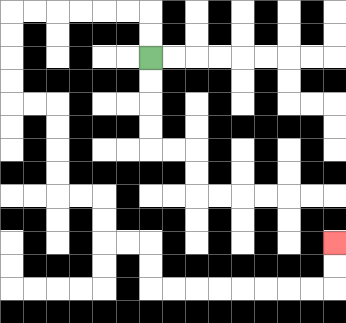{'start': '[6, 2]', 'end': '[14, 10]', 'path_directions': 'U,U,L,L,L,L,L,L,D,D,D,D,R,R,D,D,D,D,R,R,D,D,R,R,D,D,R,R,R,R,R,R,R,R,U,U', 'path_coordinates': '[[6, 2], [6, 1], [6, 0], [5, 0], [4, 0], [3, 0], [2, 0], [1, 0], [0, 0], [0, 1], [0, 2], [0, 3], [0, 4], [1, 4], [2, 4], [2, 5], [2, 6], [2, 7], [2, 8], [3, 8], [4, 8], [4, 9], [4, 10], [5, 10], [6, 10], [6, 11], [6, 12], [7, 12], [8, 12], [9, 12], [10, 12], [11, 12], [12, 12], [13, 12], [14, 12], [14, 11], [14, 10]]'}